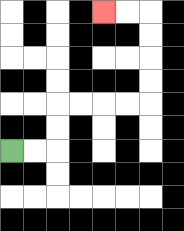{'start': '[0, 6]', 'end': '[4, 0]', 'path_directions': 'R,R,U,U,R,R,R,R,U,U,U,U,L,L', 'path_coordinates': '[[0, 6], [1, 6], [2, 6], [2, 5], [2, 4], [3, 4], [4, 4], [5, 4], [6, 4], [6, 3], [6, 2], [6, 1], [6, 0], [5, 0], [4, 0]]'}